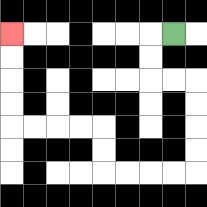{'start': '[7, 1]', 'end': '[0, 1]', 'path_directions': 'L,D,D,R,R,D,D,D,D,L,L,L,L,U,U,L,L,L,L,U,U,U,U', 'path_coordinates': '[[7, 1], [6, 1], [6, 2], [6, 3], [7, 3], [8, 3], [8, 4], [8, 5], [8, 6], [8, 7], [7, 7], [6, 7], [5, 7], [4, 7], [4, 6], [4, 5], [3, 5], [2, 5], [1, 5], [0, 5], [0, 4], [0, 3], [0, 2], [0, 1]]'}